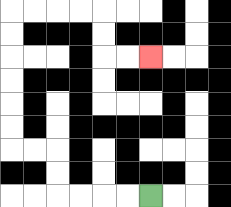{'start': '[6, 8]', 'end': '[6, 2]', 'path_directions': 'L,L,L,L,U,U,L,L,U,U,U,U,U,U,R,R,R,R,D,D,R,R', 'path_coordinates': '[[6, 8], [5, 8], [4, 8], [3, 8], [2, 8], [2, 7], [2, 6], [1, 6], [0, 6], [0, 5], [0, 4], [0, 3], [0, 2], [0, 1], [0, 0], [1, 0], [2, 0], [3, 0], [4, 0], [4, 1], [4, 2], [5, 2], [6, 2]]'}